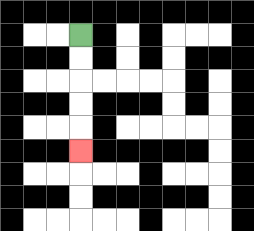{'start': '[3, 1]', 'end': '[3, 6]', 'path_directions': 'D,D,D,D,D', 'path_coordinates': '[[3, 1], [3, 2], [3, 3], [3, 4], [3, 5], [3, 6]]'}